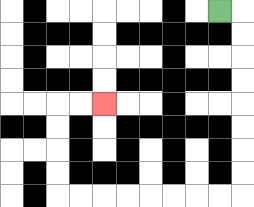{'start': '[9, 0]', 'end': '[4, 4]', 'path_directions': 'R,D,D,D,D,D,D,D,D,L,L,L,L,L,L,L,L,U,U,U,U,R,R', 'path_coordinates': '[[9, 0], [10, 0], [10, 1], [10, 2], [10, 3], [10, 4], [10, 5], [10, 6], [10, 7], [10, 8], [9, 8], [8, 8], [7, 8], [6, 8], [5, 8], [4, 8], [3, 8], [2, 8], [2, 7], [2, 6], [2, 5], [2, 4], [3, 4], [4, 4]]'}